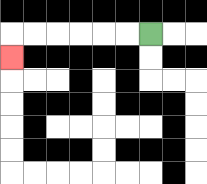{'start': '[6, 1]', 'end': '[0, 2]', 'path_directions': 'L,L,L,L,L,L,D', 'path_coordinates': '[[6, 1], [5, 1], [4, 1], [3, 1], [2, 1], [1, 1], [0, 1], [0, 2]]'}